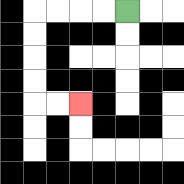{'start': '[5, 0]', 'end': '[3, 4]', 'path_directions': 'L,L,L,L,D,D,D,D,R,R', 'path_coordinates': '[[5, 0], [4, 0], [3, 0], [2, 0], [1, 0], [1, 1], [1, 2], [1, 3], [1, 4], [2, 4], [3, 4]]'}